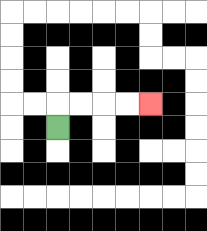{'start': '[2, 5]', 'end': '[6, 4]', 'path_directions': 'U,R,R,R,R', 'path_coordinates': '[[2, 5], [2, 4], [3, 4], [4, 4], [5, 4], [6, 4]]'}